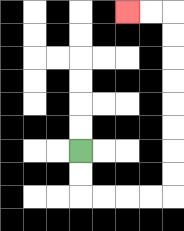{'start': '[3, 6]', 'end': '[5, 0]', 'path_directions': 'D,D,R,R,R,R,U,U,U,U,U,U,U,U,L,L', 'path_coordinates': '[[3, 6], [3, 7], [3, 8], [4, 8], [5, 8], [6, 8], [7, 8], [7, 7], [7, 6], [7, 5], [7, 4], [7, 3], [7, 2], [7, 1], [7, 0], [6, 0], [5, 0]]'}